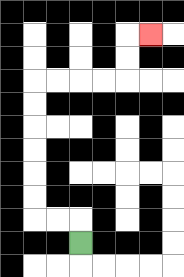{'start': '[3, 10]', 'end': '[6, 1]', 'path_directions': 'U,L,L,U,U,U,U,U,U,R,R,R,R,U,U,R', 'path_coordinates': '[[3, 10], [3, 9], [2, 9], [1, 9], [1, 8], [1, 7], [1, 6], [1, 5], [1, 4], [1, 3], [2, 3], [3, 3], [4, 3], [5, 3], [5, 2], [5, 1], [6, 1]]'}